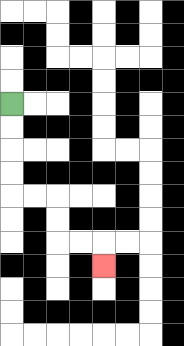{'start': '[0, 4]', 'end': '[4, 11]', 'path_directions': 'D,D,D,D,R,R,D,D,R,R,D', 'path_coordinates': '[[0, 4], [0, 5], [0, 6], [0, 7], [0, 8], [1, 8], [2, 8], [2, 9], [2, 10], [3, 10], [4, 10], [4, 11]]'}